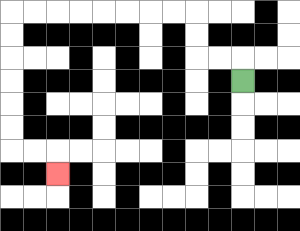{'start': '[10, 3]', 'end': '[2, 7]', 'path_directions': 'U,L,L,U,U,L,L,L,L,L,L,L,L,D,D,D,D,D,D,R,R,D', 'path_coordinates': '[[10, 3], [10, 2], [9, 2], [8, 2], [8, 1], [8, 0], [7, 0], [6, 0], [5, 0], [4, 0], [3, 0], [2, 0], [1, 0], [0, 0], [0, 1], [0, 2], [0, 3], [0, 4], [0, 5], [0, 6], [1, 6], [2, 6], [2, 7]]'}